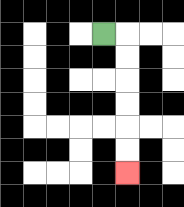{'start': '[4, 1]', 'end': '[5, 7]', 'path_directions': 'R,D,D,D,D,D,D', 'path_coordinates': '[[4, 1], [5, 1], [5, 2], [5, 3], [5, 4], [5, 5], [5, 6], [5, 7]]'}